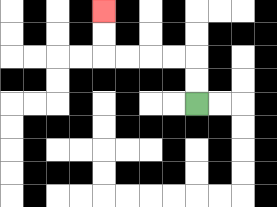{'start': '[8, 4]', 'end': '[4, 0]', 'path_directions': 'U,U,L,L,L,L,U,U', 'path_coordinates': '[[8, 4], [8, 3], [8, 2], [7, 2], [6, 2], [5, 2], [4, 2], [4, 1], [4, 0]]'}